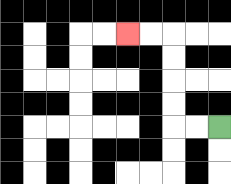{'start': '[9, 5]', 'end': '[5, 1]', 'path_directions': 'L,L,U,U,U,U,L,L', 'path_coordinates': '[[9, 5], [8, 5], [7, 5], [7, 4], [7, 3], [7, 2], [7, 1], [6, 1], [5, 1]]'}